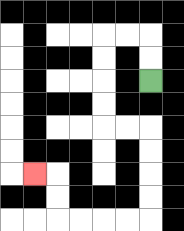{'start': '[6, 3]', 'end': '[1, 7]', 'path_directions': 'U,U,L,L,D,D,D,D,R,R,D,D,D,D,L,L,L,L,U,U,L', 'path_coordinates': '[[6, 3], [6, 2], [6, 1], [5, 1], [4, 1], [4, 2], [4, 3], [4, 4], [4, 5], [5, 5], [6, 5], [6, 6], [6, 7], [6, 8], [6, 9], [5, 9], [4, 9], [3, 9], [2, 9], [2, 8], [2, 7], [1, 7]]'}